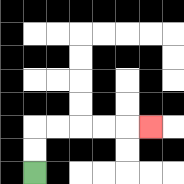{'start': '[1, 7]', 'end': '[6, 5]', 'path_directions': 'U,U,R,R,R,R,R', 'path_coordinates': '[[1, 7], [1, 6], [1, 5], [2, 5], [3, 5], [4, 5], [5, 5], [6, 5]]'}